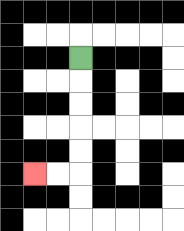{'start': '[3, 2]', 'end': '[1, 7]', 'path_directions': 'D,D,D,D,D,L,L', 'path_coordinates': '[[3, 2], [3, 3], [3, 4], [3, 5], [3, 6], [3, 7], [2, 7], [1, 7]]'}